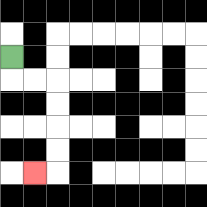{'start': '[0, 2]', 'end': '[1, 7]', 'path_directions': 'D,R,R,D,D,D,D,L', 'path_coordinates': '[[0, 2], [0, 3], [1, 3], [2, 3], [2, 4], [2, 5], [2, 6], [2, 7], [1, 7]]'}